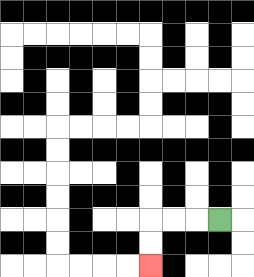{'start': '[9, 9]', 'end': '[6, 11]', 'path_directions': 'L,L,L,D,D', 'path_coordinates': '[[9, 9], [8, 9], [7, 9], [6, 9], [6, 10], [6, 11]]'}